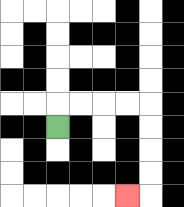{'start': '[2, 5]', 'end': '[5, 8]', 'path_directions': 'U,R,R,R,R,D,D,D,D,L', 'path_coordinates': '[[2, 5], [2, 4], [3, 4], [4, 4], [5, 4], [6, 4], [6, 5], [6, 6], [6, 7], [6, 8], [5, 8]]'}